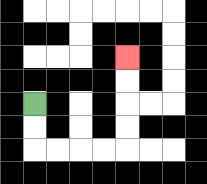{'start': '[1, 4]', 'end': '[5, 2]', 'path_directions': 'D,D,R,R,R,R,U,U,U,U', 'path_coordinates': '[[1, 4], [1, 5], [1, 6], [2, 6], [3, 6], [4, 6], [5, 6], [5, 5], [5, 4], [5, 3], [5, 2]]'}